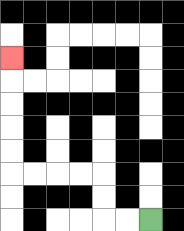{'start': '[6, 9]', 'end': '[0, 2]', 'path_directions': 'L,L,U,U,L,L,L,L,U,U,U,U,U', 'path_coordinates': '[[6, 9], [5, 9], [4, 9], [4, 8], [4, 7], [3, 7], [2, 7], [1, 7], [0, 7], [0, 6], [0, 5], [0, 4], [0, 3], [0, 2]]'}